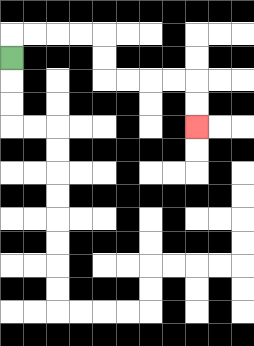{'start': '[0, 2]', 'end': '[8, 5]', 'path_directions': 'U,R,R,R,R,D,D,R,R,R,R,D,D', 'path_coordinates': '[[0, 2], [0, 1], [1, 1], [2, 1], [3, 1], [4, 1], [4, 2], [4, 3], [5, 3], [6, 3], [7, 3], [8, 3], [8, 4], [8, 5]]'}